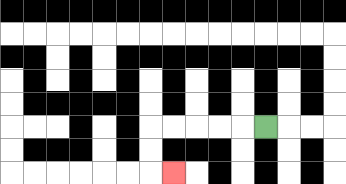{'start': '[11, 5]', 'end': '[7, 7]', 'path_directions': 'L,L,L,L,L,D,D,R', 'path_coordinates': '[[11, 5], [10, 5], [9, 5], [8, 5], [7, 5], [6, 5], [6, 6], [6, 7], [7, 7]]'}